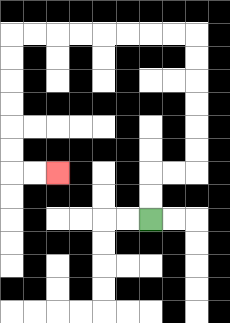{'start': '[6, 9]', 'end': '[2, 7]', 'path_directions': 'U,U,R,R,U,U,U,U,U,U,L,L,L,L,L,L,L,L,D,D,D,D,D,D,R,R', 'path_coordinates': '[[6, 9], [6, 8], [6, 7], [7, 7], [8, 7], [8, 6], [8, 5], [8, 4], [8, 3], [8, 2], [8, 1], [7, 1], [6, 1], [5, 1], [4, 1], [3, 1], [2, 1], [1, 1], [0, 1], [0, 2], [0, 3], [0, 4], [0, 5], [0, 6], [0, 7], [1, 7], [2, 7]]'}